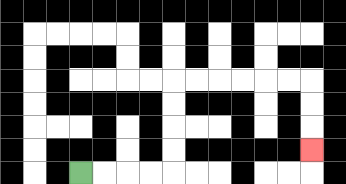{'start': '[3, 7]', 'end': '[13, 6]', 'path_directions': 'R,R,R,R,U,U,U,U,R,R,R,R,R,R,D,D,D', 'path_coordinates': '[[3, 7], [4, 7], [5, 7], [6, 7], [7, 7], [7, 6], [7, 5], [7, 4], [7, 3], [8, 3], [9, 3], [10, 3], [11, 3], [12, 3], [13, 3], [13, 4], [13, 5], [13, 6]]'}